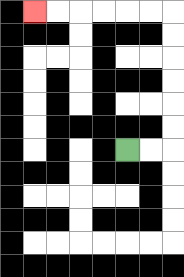{'start': '[5, 6]', 'end': '[1, 0]', 'path_directions': 'R,R,U,U,U,U,U,U,L,L,L,L,L,L', 'path_coordinates': '[[5, 6], [6, 6], [7, 6], [7, 5], [7, 4], [7, 3], [7, 2], [7, 1], [7, 0], [6, 0], [5, 0], [4, 0], [3, 0], [2, 0], [1, 0]]'}